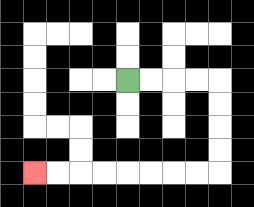{'start': '[5, 3]', 'end': '[1, 7]', 'path_directions': 'R,R,R,R,D,D,D,D,L,L,L,L,L,L,L,L', 'path_coordinates': '[[5, 3], [6, 3], [7, 3], [8, 3], [9, 3], [9, 4], [9, 5], [9, 6], [9, 7], [8, 7], [7, 7], [6, 7], [5, 7], [4, 7], [3, 7], [2, 7], [1, 7]]'}